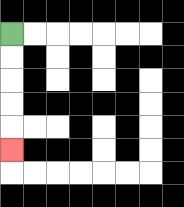{'start': '[0, 1]', 'end': '[0, 6]', 'path_directions': 'D,D,D,D,D', 'path_coordinates': '[[0, 1], [0, 2], [0, 3], [0, 4], [0, 5], [0, 6]]'}